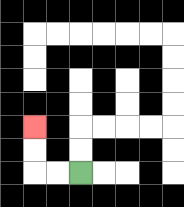{'start': '[3, 7]', 'end': '[1, 5]', 'path_directions': 'L,L,U,U', 'path_coordinates': '[[3, 7], [2, 7], [1, 7], [1, 6], [1, 5]]'}